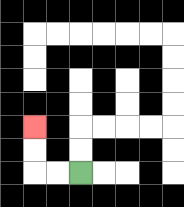{'start': '[3, 7]', 'end': '[1, 5]', 'path_directions': 'L,L,U,U', 'path_coordinates': '[[3, 7], [2, 7], [1, 7], [1, 6], [1, 5]]'}